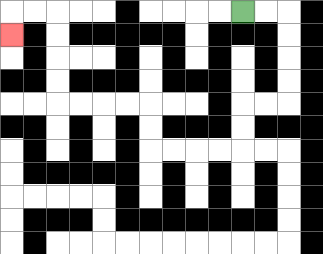{'start': '[10, 0]', 'end': '[0, 1]', 'path_directions': 'R,R,D,D,D,D,L,L,D,D,L,L,L,L,U,U,L,L,L,L,U,U,U,U,L,L,D', 'path_coordinates': '[[10, 0], [11, 0], [12, 0], [12, 1], [12, 2], [12, 3], [12, 4], [11, 4], [10, 4], [10, 5], [10, 6], [9, 6], [8, 6], [7, 6], [6, 6], [6, 5], [6, 4], [5, 4], [4, 4], [3, 4], [2, 4], [2, 3], [2, 2], [2, 1], [2, 0], [1, 0], [0, 0], [0, 1]]'}